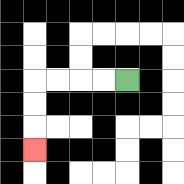{'start': '[5, 3]', 'end': '[1, 6]', 'path_directions': 'L,L,L,L,D,D,D', 'path_coordinates': '[[5, 3], [4, 3], [3, 3], [2, 3], [1, 3], [1, 4], [1, 5], [1, 6]]'}